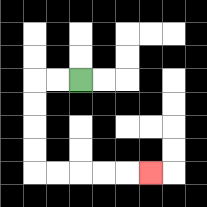{'start': '[3, 3]', 'end': '[6, 7]', 'path_directions': 'L,L,D,D,D,D,R,R,R,R,R', 'path_coordinates': '[[3, 3], [2, 3], [1, 3], [1, 4], [1, 5], [1, 6], [1, 7], [2, 7], [3, 7], [4, 7], [5, 7], [6, 7]]'}